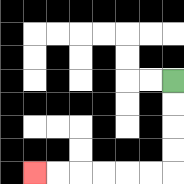{'start': '[7, 3]', 'end': '[1, 7]', 'path_directions': 'D,D,D,D,L,L,L,L,L,L', 'path_coordinates': '[[7, 3], [7, 4], [7, 5], [7, 6], [7, 7], [6, 7], [5, 7], [4, 7], [3, 7], [2, 7], [1, 7]]'}